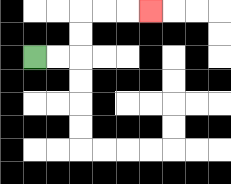{'start': '[1, 2]', 'end': '[6, 0]', 'path_directions': 'R,R,U,U,R,R,R', 'path_coordinates': '[[1, 2], [2, 2], [3, 2], [3, 1], [3, 0], [4, 0], [5, 0], [6, 0]]'}